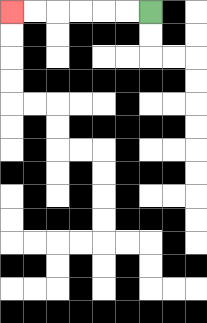{'start': '[6, 0]', 'end': '[0, 0]', 'path_directions': 'L,L,L,L,L,L', 'path_coordinates': '[[6, 0], [5, 0], [4, 0], [3, 0], [2, 0], [1, 0], [0, 0]]'}